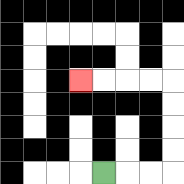{'start': '[4, 7]', 'end': '[3, 3]', 'path_directions': 'R,R,R,U,U,U,U,L,L,L,L', 'path_coordinates': '[[4, 7], [5, 7], [6, 7], [7, 7], [7, 6], [7, 5], [7, 4], [7, 3], [6, 3], [5, 3], [4, 3], [3, 3]]'}